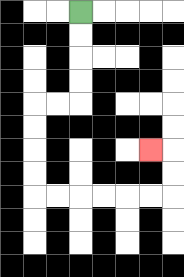{'start': '[3, 0]', 'end': '[6, 6]', 'path_directions': 'D,D,D,D,L,L,D,D,D,D,R,R,R,R,R,R,U,U,L', 'path_coordinates': '[[3, 0], [3, 1], [3, 2], [3, 3], [3, 4], [2, 4], [1, 4], [1, 5], [1, 6], [1, 7], [1, 8], [2, 8], [3, 8], [4, 8], [5, 8], [6, 8], [7, 8], [7, 7], [7, 6], [6, 6]]'}